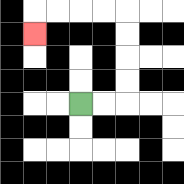{'start': '[3, 4]', 'end': '[1, 1]', 'path_directions': 'R,R,U,U,U,U,L,L,L,L,D', 'path_coordinates': '[[3, 4], [4, 4], [5, 4], [5, 3], [5, 2], [5, 1], [5, 0], [4, 0], [3, 0], [2, 0], [1, 0], [1, 1]]'}